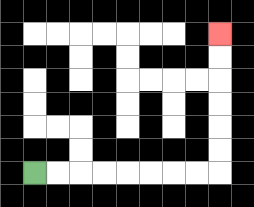{'start': '[1, 7]', 'end': '[9, 1]', 'path_directions': 'R,R,R,R,R,R,R,R,U,U,U,U,U,U', 'path_coordinates': '[[1, 7], [2, 7], [3, 7], [4, 7], [5, 7], [6, 7], [7, 7], [8, 7], [9, 7], [9, 6], [9, 5], [9, 4], [9, 3], [9, 2], [9, 1]]'}